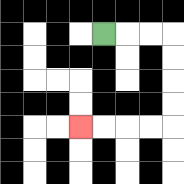{'start': '[4, 1]', 'end': '[3, 5]', 'path_directions': 'R,R,R,D,D,D,D,L,L,L,L', 'path_coordinates': '[[4, 1], [5, 1], [6, 1], [7, 1], [7, 2], [7, 3], [7, 4], [7, 5], [6, 5], [5, 5], [4, 5], [3, 5]]'}